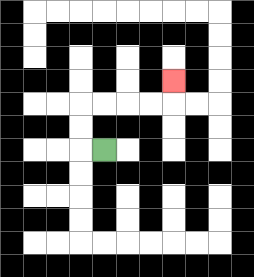{'start': '[4, 6]', 'end': '[7, 3]', 'path_directions': 'L,U,U,R,R,R,R,U', 'path_coordinates': '[[4, 6], [3, 6], [3, 5], [3, 4], [4, 4], [5, 4], [6, 4], [7, 4], [7, 3]]'}